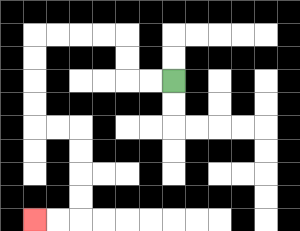{'start': '[7, 3]', 'end': '[1, 9]', 'path_directions': 'L,L,U,U,L,L,L,L,D,D,D,D,R,R,D,D,D,D,L,L', 'path_coordinates': '[[7, 3], [6, 3], [5, 3], [5, 2], [5, 1], [4, 1], [3, 1], [2, 1], [1, 1], [1, 2], [1, 3], [1, 4], [1, 5], [2, 5], [3, 5], [3, 6], [3, 7], [3, 8], [3, 9], [2, 9], [1, 9]]'}